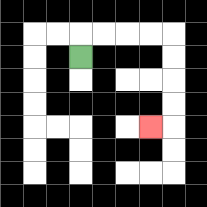{'start': '[3, 2]', 'end': '[6, 5]', 'path_directions': 'U,R,R,R,R,D,D,D,D,L', 'path_coordinates': '[[3, 2], [3, 1], [4, 1], [5, 1], [6, 1], [7, 1], [7, 2], [7, 3], [7, 4], [7, 5], [6, 5]]'}